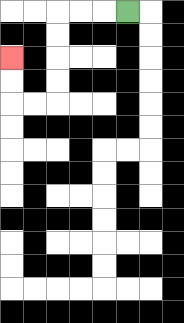{'start': '[5, 0]', 'end': '[0, 2]', 'path_directions': 'L,L,L,D,D,D,D,L,L,U,U', 'path_coordinates': '[[5, 0], [4, 0], [3, 0], [2, 0], [2, 1], [2, 2], [2, 3], [2, 4], [1, 4], [0, 4], [0, 3], [0, 2]]'}